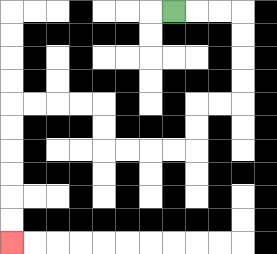{'start': '[7, 0]', 'end': '[0, 10]', 'path_directions': 'R,R,R,D,D,D,D,L,L,D,D,L,L,L,L,U,U,L,L,L,L,D,D,D,D,D,D', 'path_coordinates': '[[7, 0], [8, 0], [9, 0], [10, 0], [10, 1], [10, 2], [10, 3], [10, 4], [9, 4], [8, 4], [8, 5], [8, 6], [7, 6], [6, 6], [5, 6], [4, 6], [4, 5], [4, 4], [3, 4], [2, 4], [1, 4], [0, 4], [0, 5], [0, 6], [0, 7], [0, 8], [0, 9], [0, 10]]'}